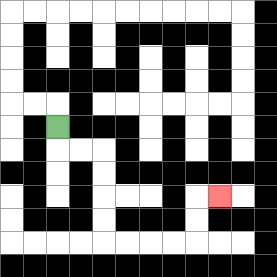{'start': '[2, 5]', 'end': '[9, 8]', 'path_directions': 'D,R,R,D,D,D,D,R,R,R,R,U,U,R', 'path_coordinates': '[[2, 5], [2, 6], [3, 6], [4, 6], [4, 7], [4, 8], [4, 9], [4, 10], [5, 10], [6, 10], [7, 10], [8, 10], [8, 9], [8, 8], [9, 8]]'}